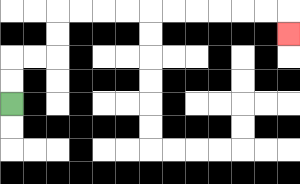{'start': '[0, 4]', 'end': '[12, 1]', 'path_directions': 'U,U,R,R,U,U,R,R,R,R,R,R,R,R,R,R,D', 'path_coordinates': '[[0, 4], [0, 3], [0, 2], [1, 2], [2, 2], [2, 1], [2, 0], [3, 0], [4, 0], [5, 0], [6, 0], [7, 0], [8, 0], [9, 0], [10, 0], [11, 0], [12, 0], [12, 1]]'}